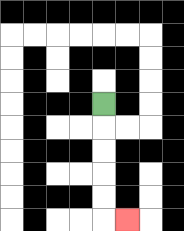{'start': '[4, 4]', 'end': '[5, 9]', 'path_directions': 'D,D,D,D,D,R', 'path_coordinates': '[[4, 4], [4, 5], [4, 6], [4, 7], [4, 8], [4, 9], [5, 9]]'}